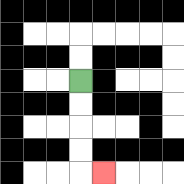{'start': '[3, 3]', 'end': '[4, 7]', 'path_directions': 'D,D,D,D,R', 'path_coordinates': '[[3, 3], [3, 4], [3, 5], [3, 6], [3, 7], [4, 7]]'}